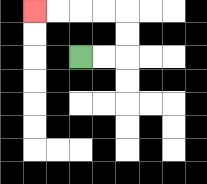{'start': '[3, 2]', 'end': '[1, 0]', 'path_directions': 'R,R,U,U,L,L,L,L', 'path_coordinates': '[[3, 2], [4, 2], [5, 2], [5, 1], [5, 0], [4, 0], [3, 0], [2, 0], [1, 0]]'}